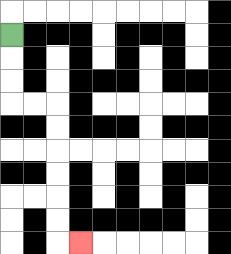{'start': '[0, 1]', 'end': '[3, 10]', 'path_directions': 'D,D,D,R,R,D,D,D,D,D,D,R', 'path_coordinates': '[[0, 1], [0, 2], [0, 3], [0, 4], [1, 4], [2, 4], [2, 5], [2, 6], [2, 7], [2, 8], [2, 9], [2, 10], [3, 10]]'}